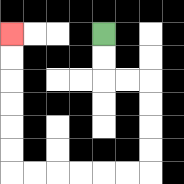{'start': '[4, 1]', 'end': '[0, 1]', 'path_directions': 'D,D,R,R,D,D,D,D,L,L,L,L,L,L,U,U,U,U,U,U', 'path_coordinates': '[[4, 1], [4, 2], [4, 3], [5, 3], [6, 3], [6, 4], [6, 5], [6, 6], [6, 7], [5, 7], [4, 7], [3, 7], [2, 7], [1, 7], [0, 7], [0, 6], [0, 5], [0, 4], [0, 3], [0, 2], [0, 1]]'}